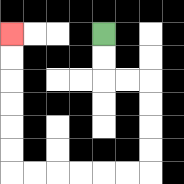{'start': '[4, 1]', 'end': '[0, 1]', 'path_directions': 'D,D,R,R,D,D,D,D,L,L,L,L,L,L,U,U,U,U,U,U', 'path_coordinates': '[[4, 1], [4, 2], [4, 3], [5, 3], [6, 3], [6, 4], [6, 5], [6, 6], [6, 7], [5, 7], [4, 7], [3, 7], [2, 7], [1, 7], [0, 7], [0, 6], [0, 5], [0, 4], [0, 3], [0, 2], [0, 1]]'}